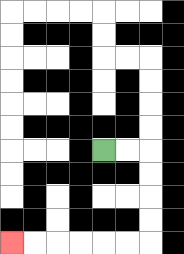{'start': '[4, 6]', 'end': '[0, 10]', 'path_directions': 'R,R,D,D,D,D,L,L,L,L,L,L', 'path_coordinates': '[[4, 6], [5, 6], [6, 6], [6, 7], [6, 8], [6, 9], [6, 10], [5, 10], [4, 10], [3, 10], [2, 10], [1, 10], [0, 10]]'}